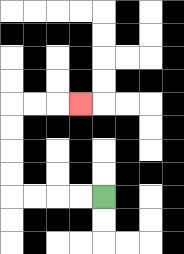{'start': '[4, 8]', 'end': '[3, 4]', 'path_directions': 'L,L,L,L,U,U,U,U,R,R,R', 'path_coordinates': '[[4, 8], [3, 8], [2, 8], [1, 8], [0, 8], [0, 7], [0, 6], [0, 5], [0, 4], [1, 4], [2, 4], [3, 4]]'}